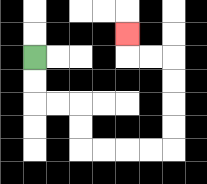{'start': '[1, 2]', 'end': '[5, 1]', 'path_directions': 'D,D,R,R,D,D,R,R,R,R,U,U,U,U,L,L,U', 'path_coordinates': '[[1, 2], [1, 3], [1, 4], [2, 4], [3, 4], [3, 5], [3, 6], [4, 6], [5, 6], [6, 6], [7, 6], [7, 5], [7, 4], [7, 3], [7, 2], [6, 2], [5, 2], [5, 1]]'}